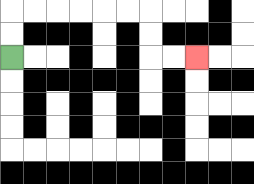{'start': '[0, 2]', 'end': '[8, 2]', 'path_directions': 'U,U,R,R,R,R,R,R,D,D,R,R', 'path_coordinates': '[[0, 2], [0, 1], [0, 0], [1, 0], [2, 0], [3, 0], [4, 0], [5, 0], [6, 0], [6, 1], [6, 2], [7, 2], [8, 2]]'}